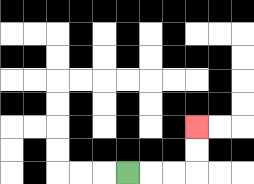{'start': '[5, 7]', 'end': '[8, 5]', 'path_directions': 'R,R,R,U,U', 'path_coordinates': '[[5, 7], [6, 7], [7, 7], [8, 7], [8, 6], [8, 5]]'}